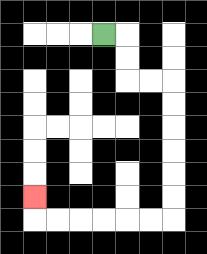{'start': '[4, 1]', 'end': '[1, 8]', 'path_directions': 'R,D,D,R,R,D,D,D,D,D,D,L,L,L,L,L,L,U', 'path_coordinates': '[[4, 1], [5, 1], [5, 2], [5, 3], [6, 3], [7, 3], [7, 4], [7, 5], [7, 6], [7, 7], [7, 8], [7, 9], [6, 9], [5, 9], [4, 9], [3, 9], [2, 9], [1, 9], [1, 8]]'}